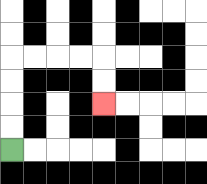{'start': '[0, 6]', 'end': '[4, 4]', 'path_directions': 'U,U,U,U,R,R,R,R,D,D', 'path_coordinates': '[[0, 6], [0, 5], [0, 4], [0, 3], [0, 2], [1, 2], [2, 2], [3, 2], [4, 2], [4, 3], [4, 4]]'}